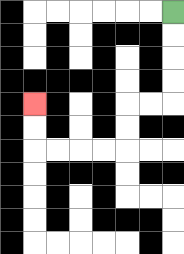{'start': '[7, 0]', 'end': '[1, 4]', 'path_directions': 'D,D,D,D,L,L,D,D,L,L,L,L,U,U', 'path_coordinates': '[[7, 0], [7, 1], [7, 2], [7, 3], [7, 4], [6, 4], [5, 4], [5, 5], [5, 6], [4, 6], [3, 6], [2, 6], [1, 6], [1, 5], [1, 4]]'}